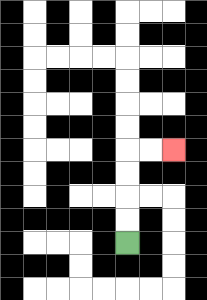{'start': '[5, 10]', 'end': '[7, 6]', 'path_directions': 'U,U,U,U,R,R', 'path_coordinates': '[[5, 10], [5, 9], [5, 8], [5, 7], [5, 6], [6, 6], [7, 6]]'}